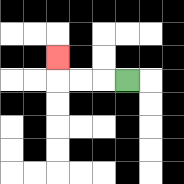{'start': '[5, 3]', 'end': '[2, 2]', 'path_directions': 'L,L,L,U', 'path_coordinates': '[[5, 3], [4, 3], [3, 3], [2, 3], [2, 2]]'}